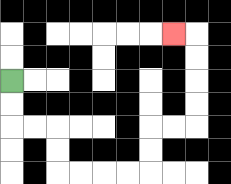{'start': '[0, 3]', 'end': '[7, 1]', 'path_directions': 'D,D,R,R,D,D,R,R,R,R,U,U,R,R,U,U,U,U,L', 'path_coordinates': '[[0, 3], [0, 4], [0, 5], [1, 5], [2, 5], [2, 6], [2, 7], [3, 7], [4, 7], [5, 7], [6, 7], [6, 6], [6, 5], [7, 5], [8, 5], [8, 4], [8, 3], [8, 2], [8, 1], [7, 1]]'}